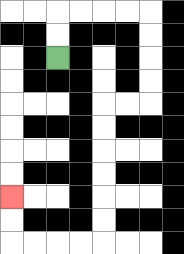{'start': '[2, 2]', 'end': '[0, 8]', 'path_directions': 'U,U,R,R,R,R,D,D,D,D,L,L,D,D,D,D,D,D,L,L,L,L,U,U', 'path_coordinates': '[[2, 2], [2, 1], [2, 0], [3, 0], [4, 0], [5, 0], [6, 0], [6, 1], [6, 2], [6, 3], [6, 4], [5, 4], [4, 4], [4, 5], [4, 6], [4, 7], [4, 8], [4, 9], [4, 10], [3, 10], [2, 10], [1, 10], [0, 10], [0, 9], [0, 8]]'}